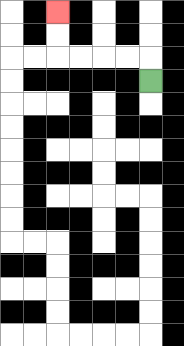{'start': '[6, 3]', 'end': '[2, 0]', 'path_directions': 'U,L,L,L,L,U,U', 'path_coordinates': '[[6, 3], [6, 2], [5, 2], [4, 2], [3, 2], [2, 2], [2, 1], [2, 0]]'}